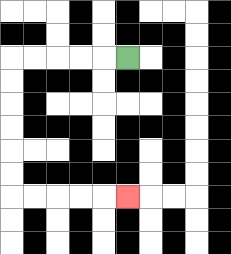{'start': '[5, 2]', 'end': '[5, 8]', 'path_directions': 'L,L,L,L,L,D,D,D,D,D,D,R,R,R,R,R', 'path_coordinates': '[[5, 2], [4, 2], [3, 2], [2, 2], [1, 2], [0, 2], [0, 3], [0, 4], [0, 5], [0, 6], [0, 7], [0, 8], [1, 8], [2, 8], [3, 8], [4, 8], [5, 8]]'}